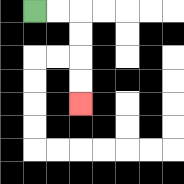{'start': '[1, 0]', 'end': '[3, 4]', 'path_directions': 'R,R,D,D,D,D', 'path_coordinates': '[[1, 0], [2, 0], [3, 0], [3, 1], [3, 2], [3, 3], [3, 4]]'}